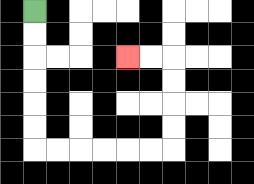{'start': '[1, 0]', 'end': '[5, 2]', 'path_directions': 'D,D,D,D,D,D,R,R,R,R,R,R,U,U,U,U,L,L', 'path_coordinates': '[[1, 0], [1, 1], [1, 2], [1, 3], [1, 4], [1, 5], [1, 6], [2, 6], [3, 6], [4, 6], [5, 6], [6, 6], [7, 6], [7, 5], [7, 4], [7, 3], [7, 2], [6, 2], [5, 2]]'}